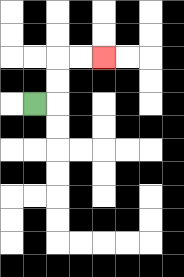{'start': '[1, 4]', 'end': '[4, 2]', 'path_directions': 'R,U,U,R,R', 'path_coordinates': '[[1, 4], [2, 4], [2, 3], [2, 2], [3, 2], [4, 2]]'}